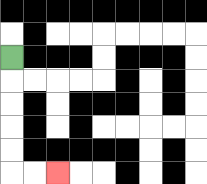{'start': '[0, 2]', 'end': '[2, 7]', 'path_directions': 'D,D,D,D,D,R,R', 'path_coordinates': '[[0, 2], [0, 3], [0, 4], [0, 5], [0, 6], [0, 7], [1, 7], [2, 7]]'}